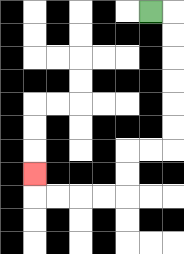{'start': '[6, 0]', 'end': '[1, 7]', 'path_directions': 'R,D,D,D,D,D,D,L,L,D,D,L,L,L,L,U', 'path_coordinates': '[[6, 0], [7, 0], [7, 1], [7, 2], [7, 3], [7, 4], [7, 5], [7, 6], [6, 6], [5, 6], [5, 7], [5, 8], [4, 8], [3, 8], [2, 8], [1, 8], [1, 7]]'}